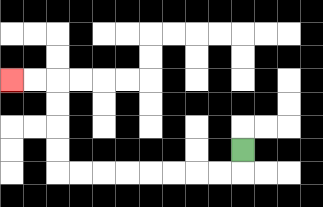{'start': '[10, 6]', 'end': '[0, 3]', 'path_directions': 'D,L,L,L,L,L,L,L,L,U,U,U,U,L,L', 'path_coordinates': '[[10, 6], [10, 7], [9, 7], [8, 7], [7, 7], [6, 7], [5, 7], [4, 7], [3, 7], [2, 7], [2, 6], [2, 5], [2, 4], [2, 3], [1, 3], [0, 3]]'}